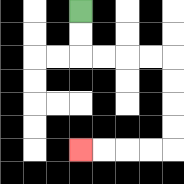{'start': '[3, 0]', 'end': '[3, 6]', 'path_directions': 'D,D,R,R,R,R,D,D,D,D,L,L,L,L', 'path_coordinates': '[[3, 0], [3, 1], [3, 2], [4, 2], [5, 2], [6, 2], [7, 2], [7, 3], [7, 4], [7, 5], [7, 6], [6, 6], [5, 6], [4, 6], [3, 6]]'}